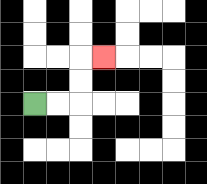{'start': '[1, 4]', 'end': '[4, 2]', 'path_directions': 'R,R,U,U,R', 'path_coordinates': '[[1, 4], [2, 4], [3, 4], [3, 3], [3, 2], [4, 2]]'}